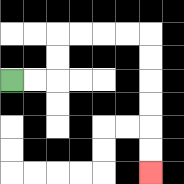{'start': '[0, 3]', 'end': '[6, 7]', 'path_directions': 'R,R,U,U,R,R,R,R,D,D,D,D,D,D', 'path_coordinates': '[[0, 3], [1, 3], [2, 3], [2, 2], [2, 1], [3, 1], [4, 1], [5, 1], [6, 1], [6, 2], [6, 3], [6, 4], [6, 5], [6, 6], [6, 7]]'}